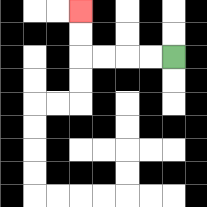{'start': '[7, 2]', 'end': '[3, 0]', 'path_directions': 'L,L,L,L,U,U', 'path_coordinates': '[[7, 2], [6, 2], [5, 2], [4, 2], [3, 2], [3, 1], [3, 0]]'}